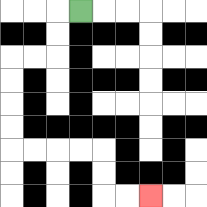{'start': '[3, 0]', 'end': '[6, 8]', 'path_directions': 'L,D,D,L,L,D,D,D,D,R,R,R,R,D,D,R,R', 'path_coordinates': '[[3, 0], [2, 0], [2, 1], [2, 2], [1, 2], [0, 2], [0, 3], [0, 4], [0, 5], [0, 6], [1, 6], [2, 6], [3, 6], [4, 6], [4, 7], [4, 8], [5, 8], [6, 8]]'}